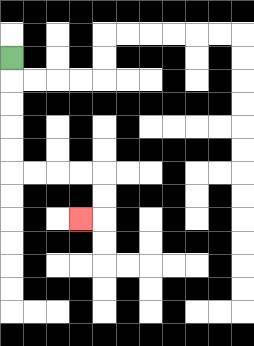{'start': '[0, 2]', 'end': '[3, 9]', 'path_directions': 'D,D,D,D,D,R,R,R,R,D,D,L', 'path_coordinates': '[[0, 2], [0, 3], [0, 4], [0, 5], [0, 6], [0, 7], [1, 7], [2, 7], [3, 7], [4, 7], [4, 8], [4, 9], [3, 9]]'}